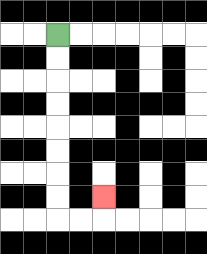{'start': '[2, 1]', 'end': '[4, 8]', 'path_directions': 'D,D,D,D,D,D,D,D,R,R,U', 'path_coordinates': '[[2, 1], [2, 2], [2, 3], [2, 4], [2, 5], [2, 6], [2, 7], [2, 8], [2, 9], [3, 9], [4, 9], [4, 8]]'}